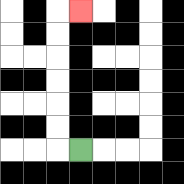{'start': '[3, 6]', 'end': '[3, 0]', 'path_directions': 'L,U,U,U,U,U,U,R', 'path_coordinates': '[[3, 6], [2, 6], [2, 5], [2, 4], [2, 3], [2, 2], [2, 1], [2, 0], [3, 0]]'}